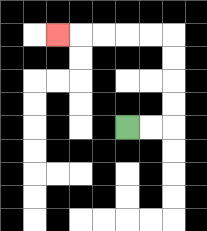{'start': '[5, 5]', 'end': '[2, 1]', 'path_directions': 'R,R,U,U,U,U,L,L,L,L,L', 'path_coordinates': '[[5, 5], [6, 5], [7, 5], [7, 4], [7, 3], [7, 2], [7, 1], [6, 1], [5, 1], [4, 1], [3, 1], [2, 1]]'}